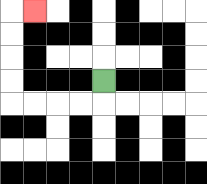{'start': '[4, 3]', 'end': '[1, 0]', 'path_directions': 'D,L,L,L,L,U,U,U,U,R', 'path_coordinates': '[[4, 3], [4, 4], [3, 4], [2, 4], [1, 4], [0, 4], [0, 3], [0, 2], [0, 1], [0, 0], [1, 0]]'}